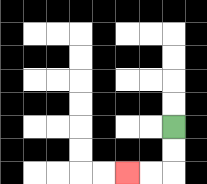{'start': '[7, 5]', 'end': '[5, 7]', 'path_directions': 'D,D,L,L', 'path_coordinates': '[[7, 5], [7, 6], [7, 7], [6, 7], [5, 7]]'}